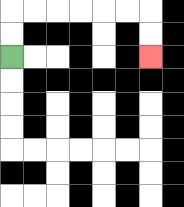{'start': '[0, 2]', 'end': '[6, 2]', 'path_directions': 'U,U,R,R,R,R,R,R,D,D', 'path_coordinates': '[[0, 2], [0, 1], [0, 0], [1, 0], [2, 0], [3, 0], [4, 0], [5, 0], [6, 0], [6, 1], [6, 2]]'}